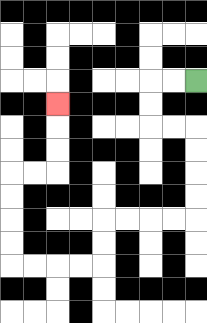{'start': '[8, 3]', 'end': '[2, 4]', 'path_directions': 'L,L,D,D,R,R,D,D,D,D,L,L,L,L,D,D,L,L,L,L,U,U,U,U,R,R,U,U,U', 'path_coordinates': '[[8, 3], [7, 3], [6, 3], [6, 4], [6, 5], [7, 5], [8, 5], [8, 6], [8, 7], [8, 8], [8, 9], [7, 9], [6, 9], [5, 9], [4, 9], [4, 10], [4, 11], [3, 11], [2, 11], [1, 11], [0, 11], [0, 10], [0, 9], [0, 8], [0, 7], [1, 7], [2, 7], [2, 6], [2, 5], [2, 4]]'}